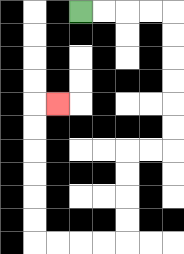{'start': '[3, 0]', 'end': '[2, 4]', 'path_directions': 'R,R,R,R,D,D,D,D,D,D,L,L,D,D,D,D,L,L,L,L,U,U,U,U,U,U,R', 'path_coordinates': '[[3, 0], [4, 0], [5, 0], [6, 0], [7, 0], [7, 1], [7, 2], [7, 3], [7, 4], [7, 5], [7, 6], [6, 6], [5, 6], [5, 7], [5, 8], [5, 9], [5, 10], [4, 10], [3, 10], [2, 10], [1, 10], [1, 9], [1, 8], [1, 7], [1, 6], [1, 5], [1, 4], [2, 4]]'}